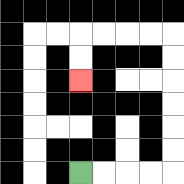{'start': '[3, 7]', 'end': '[3, 3]', 'path_directions': 'R,R,R,R,U,U,U,U,U,U,L,L,L,L,D,D', 'path_coordinates': '[[3, 7], [4, 7], [5, 7], [6, 7], [7, 7], [7, 6], [7, 5], [7, 4], [7, 3], [7, 2], [7, 1], [6, 1], [5, 1], [4, 1], [3, 1], [3, 2], [3, 3]]'}